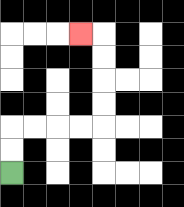{'start': '[0, 7]', 'end': '[3, 1]', 'path_directions': 'U,U,R,R,R,R,U,U,U,U,L', 'path_coordinates': '[[0, 7], [0, 6], [0, 5], [1, 5], [2, 5], [3, 5], [4, 5], [4, 4], [4, 3], [4, 2], [4, 1], [3, 1]]'}